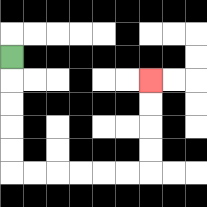{'start': '[0, 2]', 'end': '[6, 3]', 'path_directions': 'D,D,D,D,D,R,R,R,R,R,R,U,U,U,U', 'path_coordinates': '[[0, 2], [0, 3], [0, 4], [0, 5], [0, 6], [0, 7], [1, 7], [2, 7], [3, 7], [4, 7], [5, 7], [6, 7], [6, 6], [6, 5], [6, 4], [6, 3]]'}